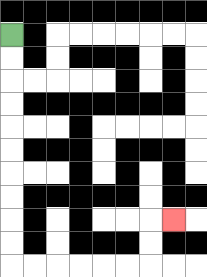{'start': '[0, 1]', 'end': '[7, 9]', 'path_directions': 'D,D,D,D,D,D,D,D,D,D,R,R,R,R,R,R,U,U,R', 'path_coordinates': '[[0, 1], [0, 2], [0, 3], [0, 4], [0, 5], [0, 6], [0, 7], [0, 8], [0, 9], [0, 10], [0, 11], [1, 11], [2, 11], [3, 11], [4, 11], [5, 11], [6, 11], [6, 10], [6, 9], [7, 9]]'}